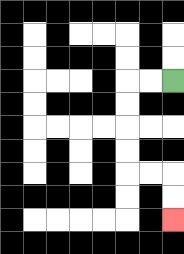{'start': '[7, 3]', 'end': '[7, 9]', 'path_directions': 'L,L,D,D,D,D,R,R,D,D', 'path_coordinates': '[[7, 3], [6, 3], [5, 3], [5, 4], [5, 5], [5, 6], [5, 7], [6, 7], [7, 7], [7, 8], [7, 9]]'}